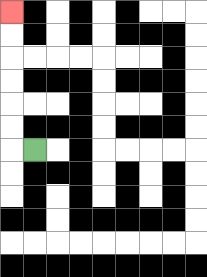{'start': '[1, 6]', 'end': '[0, 0]', 'path_directions': 'L,U,U,U,U,U,U', 'path_coordinates': '[[1, 6], [0, 6], [0, 5], [0, 4], [0, 3], [0, 2], [0, 1], [0, 0]]'}